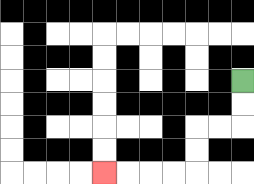{'start': '[10, 3]', 'end': '[4, 7]', 'path_directions': 'D,D,L,L,D,D,L,L,L,L', 'path_coordinates': '[[10, 3], [10, 4], [10, 5], [9, 5], [8, 5], [8, 6], [8, 7], [7, 7], [6, 7], [5, 7], [4, 7]]'}